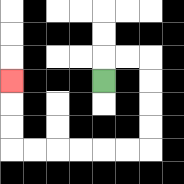{'start': '[4, 3]', 'end': '[0, 3]', 'path_directions': 'U,R,R,D,D,D,D,L,L,L,L,L,L,U,U,U', 'path_coordinates': '[[4, 3], [4, 2], [5, 2], [6, 2], [6, 3], [6, 4], [6, 5], [6, 6], [5, 6], [4, 6], [3, 6], [2, 6], [1, 6], [0, 6], [0, 5], [0, 4], [0, 3]]'}